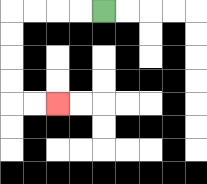{'start': '[4, 0]', 'end': '[2, 4]', 'path_directions': 'L,L,L,L,D,D,D,D,R,R', 'path_coordinates': '[[4, 0], [3, 0], [2, 0], [1, 0], [0, 0], [0, 1], [0, 2], [0, 3], [0, 4], [1, 4], [2, 4]]'}